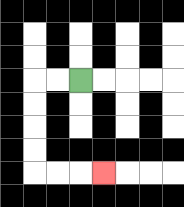{'start': '[3, 3]', 'end': '[4, 7]', 'path_directions': 'L,L,D,D,D,D,R,R,R', 'path_coordinates': '[[3, 3], [2, 3], [1, 3], [1, 4], [1, 5], [1, 6], [1, 7], [2, 7], [3, 7], [4, 7]]'}